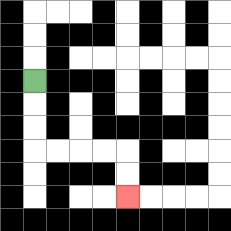{'start': '[1, 3]', 'end': '[5, 8]', 'path_directions': 'D,D,D,R,R,R,R,D,D', 'path_coordinates': '[[1, 3], [1, 4], [1, 5], [1, 6], [2, 6], [3, 6], [4, 6], [5, 6], [5, 7], [5, 8]]'}